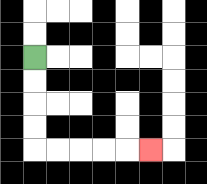{'start': '[1, 2]', 'end': '[6, 6]', 'path_directions': 'D,D,D,D,R,R,R,R,R', 'path_coordinates': '[[1, 2], [1, 3], [1, 4], [1, 5], [1, 6], [2, 6], [3, 6], [4, 6], [5, 6], [6, 6]]'}